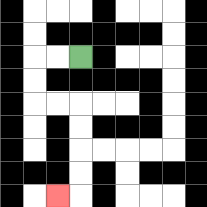{'start': '[3, 2]', 'end': '[2, 8]', 'path_directions': 'L,L,D,D,R,R,D,D,D,D,L', 'path_coordinates': '[[3, 2], [2, 2], [1, 2], [1, 3], [1, 4], [2, 4], [3, 4], [3, 5], [3, 6], [3, 7], [3, 8], [2, 8]]'}